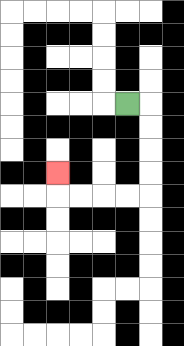{'start': '[5, 4]', 'end': '[2, 7]', 'path_directions': 'R,D,D,D,D,L,L,L,L,U', 'path_coordinates': '[[5, 4], [6, 4], [6, 5], [6, 6], [6, 7], [6, 8], [5, 8], [4, 8], [3, 8], [2, 8], [2, 7]]'}